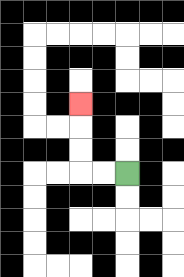{'start': '[5, 7]', 'end': '[3, 4]', 'path_directions': 'L,L,U,U,U', 'path_coordinates': '[[5, 7], [4, 7], [3, 7], [3, 6], [3, 5], [3, 4]]'}